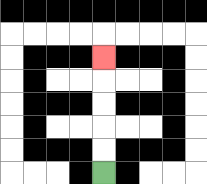{'start': '[4, 7]', 'end': '[4, 2]', 'path_directions': 'U,U,U,U,U', 'path_coordinates': '[[4, 7], [4, 6], [4, 5], [4, 4], [4, 3], [4, 2]]'}